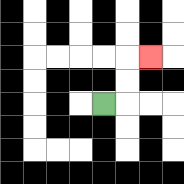{'start': '[4, 4]', 'end': '[6, 2]', 'path_directions': 'R,U,U,R', 'path_coordinates': '[[4, 4], [5, 4], [5, 3], [5, 2], [6, 2]]'}